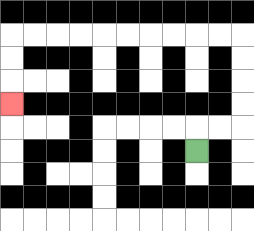{'start': '[8, 6]', 'end': '[0, 4]', 'path_directions': 'U,R,R,U,U,U,U,L,L,L,L,L,L,L,L,L,L,D,D,D', 'path_coordinates': '[[8, 6], [8, 5], [9, 5], [10, 5], [10, 4], [10, 3], [10, 2], [10, 1], [9, 1], [8, 1], [7, 1], [6, 1], [5, 1], [4, 1], [3, 1], [2, 1], [1, 1], [0, 1], [0, 2], [0, 3], [0, 4]]'}